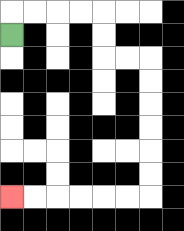{'start': '[0, 1]', 'end': '[0, 8]', 'path_directions': 'U,R,R,R,R,D,D,R,R,D,D,D,D,D,D,L,L,L,L,L,L', 'path_coordinates': '[[0, 1], [0, 0], [1, 0], [2, 0], [3, 0], [4, 0], [4, 1], [4, 2], [5, 2], [6, 2], [6, 3], [6, 4], [6, 5], [6, 6], [6, 7], [6, 8], [5, 8], [4, 8], [3, 8], [2, 8], [1, 8], [0, 8]]'}